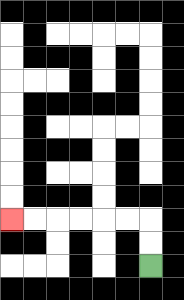{'start': '[6, 11]', 'end': '[0, 9]', 'path_directions': 'U,U,L,L,L,L,L,L', 'path_coordinates': '[[6, 11], [6, 10], [6, 9], [5, 9], [4, 9], [3, 9], [2, 9], [1, 9], [0, 9]]'}